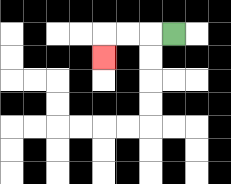{'start': '[7, 1]', 'end': '[4, 2]', 'path_directions': 'L,L,L,D', 'path_coordinates': '[[7, 1], [6, 1], [5, 1], [4, 1], [4, 2]]'}